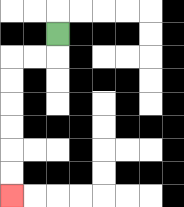{'start': '[2, 1]', 'end': '[0, 8]', 'path_directions': 'D,L,L,D,D,D,D,D,D', 'path_coordinates': '[[2, 1], [2, 2], [1, 2], [0, 2], [0, 3], [0, 4], [0, 5], [0, 6], [0, 7], [0, 8]]'}